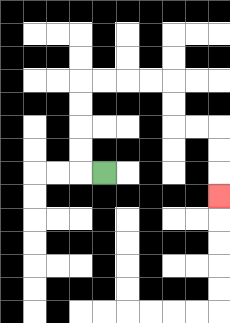{'start': '[4, 7]', 'end': '[9, 8]', 'path_directions': 'L,U,U,U,U,R,R,R,R,D,D,R,R,D,D,D', 'path_coordinates': '[[4, 7], [3, 7], [3, 6], [3, 5], [3, 4], [3, 3], [4, 3], [5, 3], [6, 3], [7, 3], [7, 4], [7, 5], [8, 5], [9, 5], [9, 6], [9, 7], [9, 8]]'}